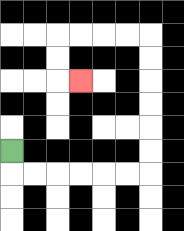{'start': '[0, 6]', 'end': '[3, 3]', 'path_directions': 'D,R,R,R,R,R,R,U,U,U,U,U,U,L,L,L,L,D,D,R', 'path_coordinates': '[[0, 6], [0, 7], [1, 7], [2, 7], [3, 7], [4, 7], [5, 7], [6, 7], [6, 6], [6, 5], [6, 4], [6, 3], [6, 2], [6, 1], [5, 1], [4, 1], [3, 1], [2, 1], [2, 2], [2, 3], [3, 3]]'}